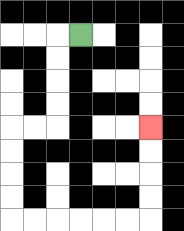{'start': '[3, 1]', 'end': '[6, 5]', 'path_directions': 'L,D,D,D,D,L,L,D,D,D,D,R,R,R,R,R,R,U,U,U,U', 'path_coordinates': '[[3, 1], [2, 1], [2, 2], [2, 3], [2, 4], [2, 5], [1, 5], [0, 5], [0, 6], [0, 7], [0, 8], [0, 9], [1, 9], [2, 9], [3, 9], [4, 9], [5, 9], [6, 9], [6, 8], [6, 7], [6, 6], [6, 5]]'}